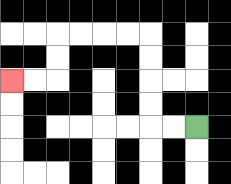{'start': '[8, 5]', 'end': '[0, 3]', 'path_directions': 'L,L,U,U,U,U,L,L,L,L,D,D,L,L', 'path_coordinates': '[[8, 5], [7, 5], [6, 5], [6, 4], [6, 3], [6, 2], [6, 1], [5, 1], [4, 1], [3, 1], [2, 1], [2, 2], [2, 3], [1, 3], [0, 3]]'}